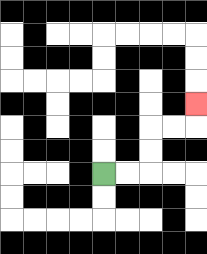{'start': '[4, 7]', 'end': '[8, 4]', 'path_directions': 'R,R,U,U,R,R,U', 'path_coordinates': '[[4, 7], [5, 7], [6, 7], [6, 6], [6, 5], [7, 5], [8, 5], [8, 4]]'}